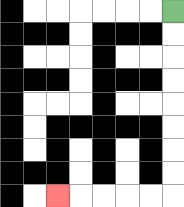{'start': '[7, 0]', 'end': '[2, 8]', 'path_directions': 'D,D,D,D,D,D,D,D,L,L,L,L,L', 'path_coordinates': '[[7, 0], [7, 1], [7, 2], [7, 3], [7, 4], [7, 5], [7, 6], [7, 7], [7, 8], [6, 8], [5, 8], [4, 8], [3, 8], [2, 8]]'}